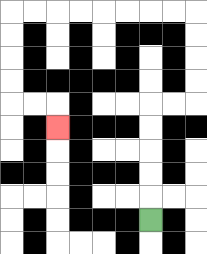{'start': '[6, 9]', 'end': '[2, 5]', 'path_directions': 'U,U,U,U,U,R,R,U,U,U,U,L,L,L,L,L,L,L,L,D,D,D,D,R,R,D', 'path_coordinates': '[[6, 9], [6, 8], [6, 7], [6, 6], [6, 5], [6, 4], [7, 4], [8, 4], [8, 3], [8, 2], [8, 1], [8, 0], [7, 0], [6, 0], [5, 0], [4, 0], [3, 0], [2, 0], [1, 0], [0, 0], [0, 1], [0, 2], [0, 3], [0, 4], [1, 4], [2, 4], [2, 5]]'}